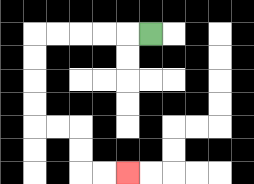{'start': '[6, 1]', 'end': '[5, 7]', 'path_directions': 'L,L,L,L,L,D,D,D,D,R,R,D,D,R,R', 'path_coordinates': '[[6, 1], [5, 1], [4, 1], [3, 1], [2, 1], [1, 1], [1, 2], [1, 3], [1, 4], [1, 5], [2, 5], [3, 5], [3, 6], [3, 7], [4, 7], [5, 7]]'}